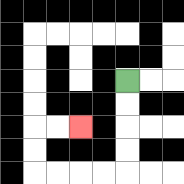{'start': '[5, 3]', 'end': '[3, 5]', 'path_directions': 'D,D,D,D,L,L,L,L,U,U,R,R', 'path_coordinates': '[[5, 3], [5, 4], [5, 5], [5, 6], [5, 7], [4, 7], [3, 7], [2, 7], [1, 7], [1, 6], [1, 5], [2, 5], [3, 5]]'}